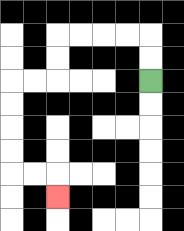{'start': '[6, 3]', 'end': '[2, 8]', 'path_directions': 'U,U,L,L,L,L,D,D,L,L,D,D,D,D,R,R,D', 'path_coordinates': '[[6, 3], [6, 2], [6, 1], [5, 1], [4, 1], [3, 1], [2, 1], [2, 2], [2, 3], [1, 3], [0, 3], [0, 4], [0, 5], [0, 6], [0, 7], [1, 7], [2, 7], [2, 8]]'}